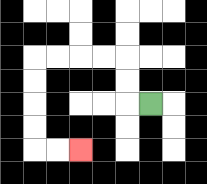{'start': '[6, 4]', 'end': '[3, 6]', 'path_directions': 'L,U,U,L,L,L,L,D,D,D,D,R,R', 'path_coordinates': '[[6, 4], [5, 4], [5, 3], [5, 2], [4, 2], [3, 2], [2, 2], [1, 2], [1, 3], [1, 4], [1, 5], [1, 6], [2, 6], [3, 6]]'}